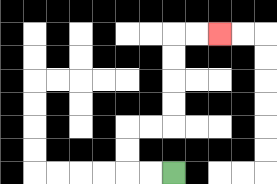{'start': '[7, 7]', 'end': '[9, 1]', 'path_directions': 'L,L,U,U,R,R,U,U,U,U,R,R', 'path_coordinates': '[[7, 7], [6, 7], [5, 7], [5, 6], [5, 5], [6, 5], [7, 5], [7, 4], [7, 3], [7, 2], [7, 1], [8, 1], [9, 1]]'}